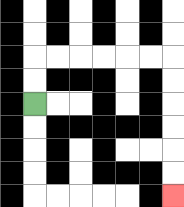{'start': '[1, 4]', 'end': '[7, 8]', 'path_directions': 'U,U,R,R,R,R,R,R,D,D,D,D,D,D', 'path_coordinates': '[[1, 4], [1, 3], [1, 2], [2, 2], [3, 2], [4, 2], [5, 2], [6, 2], [7, 2], [7, 3], [7, 4], [7, 5], [7, 6], [7, 7], [7, 8]]'}